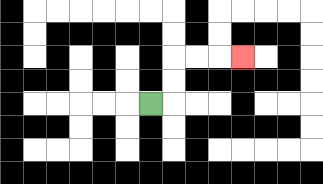{'start': '[6, 4]', 'end': '[10, 2]', 'path_directions': 'R,U,U,R,R,R', 'path_coordinates': '[[6, 4], [7, 4], [7, 3], [7, 2], [8, 2], [9, 2], [10, 2]]'}